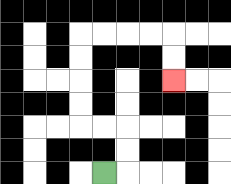{'start': '[4, 7]', 'end': '[7, 3]', 'path_directions': 'R,U,U,L,L,U,U,U,U,R,R,R,R,D,D', 'path_coordinates': '[[4, 7], [5, 7], [5, 6], [5, 5], [4, 5], [3, 5], [3, 4], [3, 3], [3, 2], [3, 1], [4, 1], [5, 1], [6, 1], [7, 1], [7, 2], [7, 3]]'}